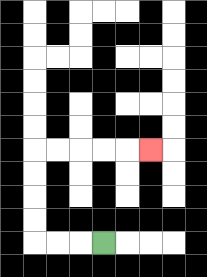{'start': '[4, 10]', 'end': '[6, 6]', 'path_directions': 'L,L,L,U,U,U,U,R,R,R,R,R', 'path_coordinates': '[[4, 10], [3, 10], [2, 10], [1, 10], [1, 9], [1, 8], [1, 7], [1, 6], [2, 6], [3, 6], [4, 6], [5, 6], [6, 6]]'}